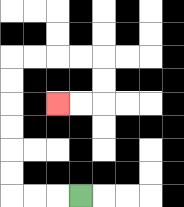{'start': '[3, 8]', 'end': '[2, 4]', 'path_directions': 'L,L,L,U,U,U,U,U,U,R,R,R,R,D,D,L,L', 'path_coordinates': '[[3, 8], [2, 8], [1, 8], [0, 8], [0, 7], [0, 6], [0, 5], [0, 4], [0, 3], [0, 2], [1, 2], [2, 2], [3, 2], [4, 2], [4, 3], [4, 4], [3, 4], [2, 4]]'}